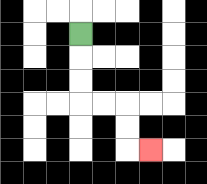{'start': '[3, 1]', 'end': '[6, 6]', 'path_directions': 'D,D,D,R,R,D,D,R', 'path_coordinates': '[[3, 1], [3, 2], [3, 3], [3, 4], [4, 4], [5, 4], [5, 5], [5, 6], [6, 6]]'}